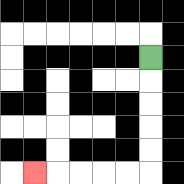{'start': '[6, 2]', 'end': '[1, 7]', 'path_directions': 'D,D,D,D,D,L,L,L,L,L', 'path_coordinates': '[[6, 2], [6, 3], [6, 4], [6, 5], [6, 6], [6, 7], [5, 7], [4, 7], [3, 7], [2, 7], [1, 7]]'}